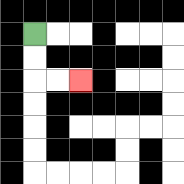{'start': '[1, 1]', 'end': '[3, 3]', 'path_directions': 'D,D,R,R', 'path_coordinates': '[[1, 1], [1, 2], [1, 3], [2, 3], [3, 3]]'}